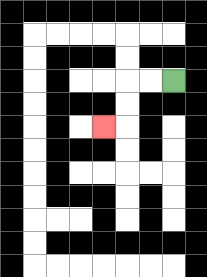{'start': '[7, 3]', 'end': '[4, 5]', 'path_directions': 'L,L,D,D,L', 'path_coordinates': '[[7, 3], [6, 3], [5, 3], [5, 4], [5, 5], [4, 5]]'}